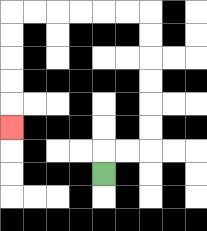{'start': '[4, 7]', 'end': '[0, 5]', 'path_directions': 'U,R,R,U,U,U,U,U,U,L,L,L,L,L,L,D,D,D,D,D', 'path_coordinates': '[[4, 7], [4, 6], [5, 6], [6, 6], [6, 5], [6, 4], [6, 3], [6, 2], [6, 1], [6, 0], [5, 0], [4, 0], [3, 0], [2, 0], [1, 0], [0, 0], [0, 1], [0, 2], [0, 3], [0, 4], [0, 5]]'}